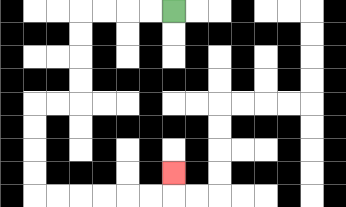{'start': '[7, 0]', 'end': '[7, 7]', 'path_directions': 'L,L,L,L,D,D,D,D,L,L,D,D,D,D,R,R,R,R,R,R,U', 'path_coordinates': '[[7, 0], [6, 0], [5, 0], [4, 0], [3, 0], [3, 1], [3, 2], [3, 3], [3, 4], [2, 4], [1, 4], [1, 5], [1, 6], [1, 7], [1, 8], [2, 8], [3, 8], [4, 8], [5, 8], [6, 8], [7, 8], [7, 7]]'}